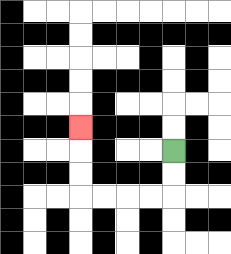{'start': '[7, 6]', 'end': '[3, 5]', 'path_directions': 'D,D,L,L,L,L,U,U,U', 'path_coordinates': '[[7, 6], [7, 7], [7, 8], [6, 8], [5, 8], [4, 8], [3, 8], [3, 7], [3, 6], [3, 5]]'}